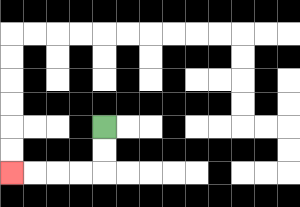{'start': '[4, 5]', 'end': '[0, 7]', 'path_directions': 'D,D,L,L,L,L', 'path_coordinates': '[[4, 5], [4, 6], [4, 7], [3, 7], [2, 7], [1, 7], [0, 7]]'}